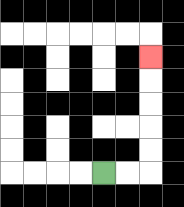{'start': '[4, 7]', 'end': '[6, 2]', 'path_directions': 'R,R,U,U,U,U,U', 'path_coordinates': '[[4, 7], [5, 7], [6, 7], [6, 6], [6, 5], [6, 4], [6, 3], [6, 2]]'}